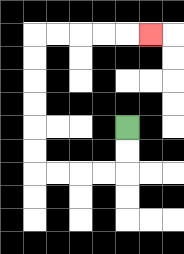{'start': '[5, 5]', 'end': '[6, 1]', 'path_directions': 'D,D,L,L,L,L,U,U,U,U,U,U,R,R,R,R,R', 'path_coordinates': '[[5, 5], [5, 6], [5, 7], [4, 7], [3, 7], [2, 7], [1, 7], [1, 6], [1, 5], [1, 4], [1, 3], [1, 2], [1, 1], [2, 1], [3, 1], [4, 1], [5, 1], [6, 1]]'}